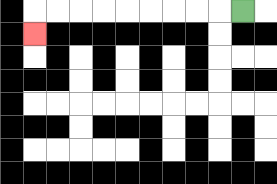{'start': '[10, 0]', 'end': '[1, 1]', 'path_directions': 'L,L,L,L,L,L,L,L,L,D', 'path_coordinates': '[[10, 0], [9, 0], [8, 0], [7, 0], [6, 0], [5, 0], [4, 0], [3, 0], [2, 0], [1, 0], [1, 1]]'}